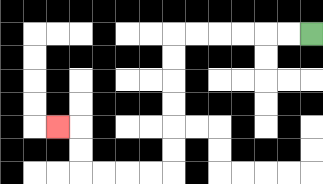{'start': '[13, 1]', 'end': '[2, 5]', 'path_directions': 'L,L,L,L,L,L,D,D,D,D,D,D,L,L,L,L,U,U,L', 'path_coordinates': '[[13, 1], [12, 1], [11, 1], [10, 1], [9, 1], [8, 1], [7, 1], [7, 2], [7, 3], [7, 4], [7, 5], [7, 6], [7, 7], [6, 7], [5, 7], [4, 7], [3, 7], [3, 6], [3, 5], [2, 5]]'}